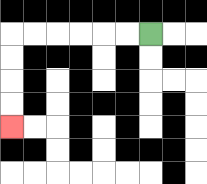{'start': '[6, 1]', 'end': '[0, 5]', 'path_directions': 'L,L,L,L,L,L,D,D,D,D', 'path_coordinates': '[[6, 1], [5, 1], [4, 1], [3, 1], [2, 1], [1, 1], [0, 1], [0, 2], [0, 3], [0, 4], [0, 5]]'}